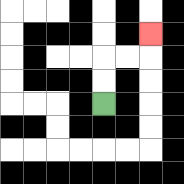{'start': '[4, 4]', 'end': '[6, 1]', 'path_directions': 'U,U,R,R,U', 'path_coordinates': '[[4, 4], [4, 3], [4, 2], [5, 2], [6, 2], [6, 1]]'}